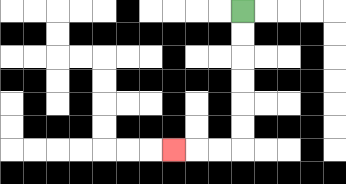{'start': '[10, 0]', 'end': '[7, 6]', 'path_directions': 'D,D,D,D,D,D,L,L,L', 'path_coordinates': '[[10, 0], [10, 1], [10, 2], [10, 3], [10, 4], [10, 5], [10, 6], [9, 6], [8, 6], [7, 6]]'}